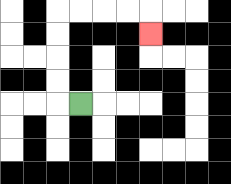{'start': '[3, 4]', 'end': '[6, 1]', 'path_directions': 'L,U,U,U,U,R,R,R,R,D', 'path_coordinates': '[[3, 4], [2, 4], [2, 3], [2, 2], [2, 1], [2, 0], [3, 0], [4, 0], [5, 0], [6, 0], [6, 1]]'}